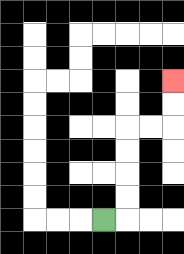{'start': '[4, 9]', 'end': '[7, 3]', 'path_directions': 'R,U,U,U,U,R,R,U,U', 'path_coordinates': '[[4, 9], [5, 9], [5, 8], [5, 7], [5, 6], [5, 5], [6, 5], [7, 5], [7, 4], [7, 3]]'}